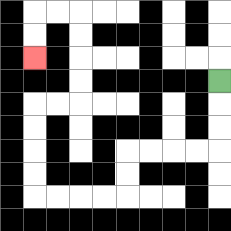{'start': '[9, 3]', 'end': '[1, 2]', 'path_directions': 'D,D,D,L,L,L,L,D,D,L,L,L,L,U,U,U,U,R,R,U,U,U,U,L,L,D,D', 'path_coordinates': '[[9, 3], [9, 4], [9, 5], [9, 6], [8, 6], [7, 6], [6, 6], [5, 6], [5, 7], [5, 8], [4, 8], [3, 8], [2, 8], [1, 8], [1, 7], [1, 6], [1, 5], [1, 4], [2, 4], [3, 4], [3, 3], [3, 2], [3, 1], [3, 0], [2, 0], [1, 0], [1, 1], [1, 2]]'}